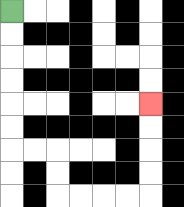{'start': '[0, 0]', 'end': '[6, 4]', 'path_directions': 'D,D,D,D,D,D,R,R,D,D,R,R,R,R,U,U,U,U', 'path_coordinates': '[[0, 0], [0, 1], [0, 2], [0, 3], [0, 4], [0, 5], [0, 6], [1, 6], [2, 6], [2, 7], [2, 8], [3, 8], [4, 8], [5, 8], [6, 8], [6, 7], [6, 6], [6, 5], [6, 4]]'}